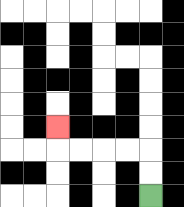{'start': '[6, 8]', 'end': '[2, 5]', 'path_directions': 'U,U,L,L,L,L,U', 'path_coordinates': '[[6, 8], [6, 7], [6, 6], [5, 6], [4, 6], [3, 6], [2, 6], [2, 5]]'}